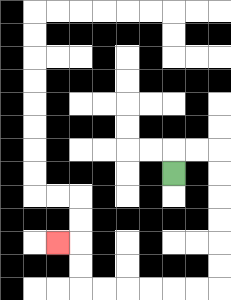{'start': '[7, 7]', 'end': '[2, 10]', 'path_directions': 'U,R,R,D,D,D,D,D,D,L,L,L,L,L,L,U,U,L', 'path_coordinates': '[[7, 7], [7, 6], [8, 6], [9, 6], [9, 7], [9, 8], [9, 9], [9, 10], [9, 11], [9, 12], [8, 12], [7, 12], [6, 12], [5, 12], [4, 12], [3, 12], [3, 11], [3, 10], [2, 10]]'}